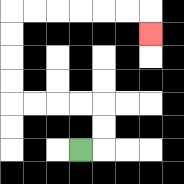{'start': '[3, 6]', 'end': '[6, 1]', 'path_directions': 'R,U,U,L,L,L,L,U,U,U,U,R,R,R,R,R,R,D', 'path_coordinates': '[[3, 6], [4, 6], [4, 5], [4, 4], [3, 4], [2, 4], [1, 4], [0, 4], [0, 3], [0, 2], [0, 1], [0, 0], [1, 0], [2, 0], [3, 0], [4, 0], [5, 0], [6, 0], [6, 1]]'}